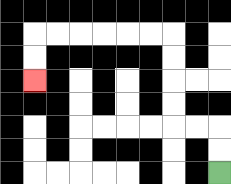{'start': '[9, 7]', 'end': '[1, 3]', 'path_directions': 'U,U,L,L,U,U,U,U,L,L,L,L,L,L,D,D', 'path_coordinates': '[[9, 7], [9, 6], [9, 5], [8, 5], [7, 5], [7, 4], [7, 3], [7, 2], [7, 1], [6, 1], [5, 1], [4, 1], [3, 1], [2, 1], [1, 1], [1, 2], [1, 3]]'}